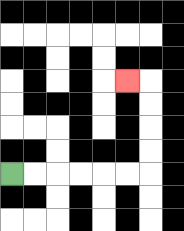{'start': '[0, 7]', 'end': '[5, 3]', 'path_directions': 'R,R,R,R,R,R,U,U,U,U,L', 'path_coordinates': '[[0, 7], [1, 7], [2, 7], [3, 7], [4, 7], [5, 7], [6, 7], [6, 6], [6, 5], [6, 4], [6, 3], [5, 3]]'}